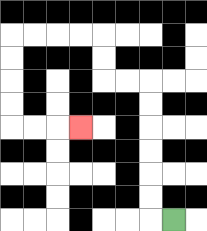{'start': '[7, 9]', 'end': '[3, 5]', 'path_directions': 'L,U,U,U,U,U,U,L,L,U,U,L,L,L,L,D,D,D,D,R,R,R', 'path_coordinates': '[[7, 9], [6, 9], [6, 8], [6, 7], [6, 6], [6, 5], [6, 4], [6, 3], [5, 3], [4, 3], [4, 2], [4, 1], [3, 1], [2, 1], [1, 1], [0, 1], [0, 2], [0, 3], [0, 4], [0, 5], [1, 5], [2, 5], [3, 5]]'}